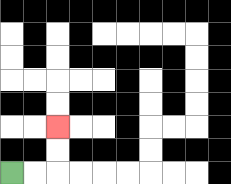{'start': '[0, 7]', 'end': '[2, 5]', 'path_directions': 'R,R,U,U', 'path_coordinates': '[[0, 7], [1, 7], [2, 7], [2, 6], [2, 5]]'}